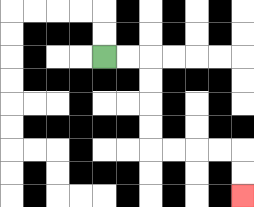{'start': '[4, 2]', 'end': '[10, 8]', 'path_directions': 'R,R,D,D,D,D,R,R,R,R,D,D', 'path_coordinates': '[[4, 2], [5, 2], [6, 2], [6, 3], [6, 4], [6, 5], [6, 6], [7, 6], [8, 6], [9, 6], [10, 6], [10, 7], [10, 8]]'}